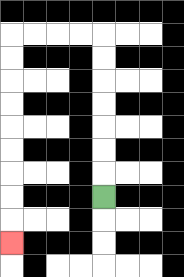{'start': '[4, 8]', 'end': '[0, 10]', 'path_directions': 'U,U,U,U,U,U,U,L,L,L,L,D,D,D,D,D,D,D,D,D', 'path_coordinates': '[[4, 8], [4, 7], [4, 6], [4, 5], [4, 4], [4, 3], [4, 2], [4, 1], [3, 1], [2, 1], [1, 1], [0, 1], [0, 2], [0, 3], [0, 4], [0, 5], [0, 6], [0, 7], [0, 8], [0, 9], [0, 10]]'}